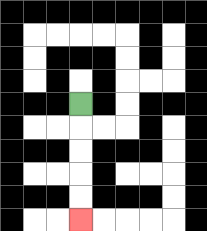{'start': '[3, 4]', 'end': '[3, 9]', 'path_directions': 'D,D,D,D,D', 'path_coordinates': '[[3, 4], [3, 5], [3, 6], [3, 7], [3, 8], [3, 9]]'}